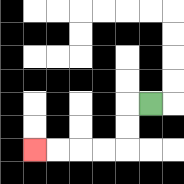{'start': '[6, 4]', 'end': '[1, 6]', 'path_directions': 'L,D,D,L,L,L,L', 'path_coordinates': '[[6, 4], [5, 4], [5, 5], [5, 6], [4, 6], [3, 6], [2, 6], [1, 6]]'}